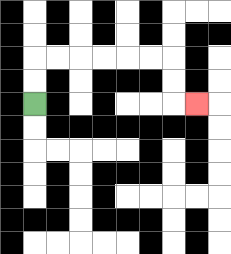{'start': '[1, 4]', 'end': '[8, 4]', 'path_directions': 'U,U,R,R,R,R,R,R,D,D,R', 'path_coordinates': '[[1, 4], [1, 3], [1, 2], [2, 2], [3, 2], [4, 2], [5, 2], [6, 2], [7, 2], [7, 3], [7, 4], [8, 4]]'}